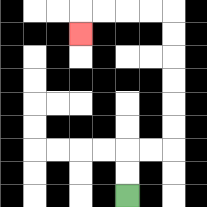{'start': '[5, 8]', 'end': '[3, 1]', 'path_directions': 'U,U,R,R,U,U,U,U,U,U,L,L,L,L,D', 'path_coordinates': '[[5, 8], [5, 7], [5, 6], [6, 6], [7, 6], [7, 5], [7, 4], [7, 3], [7, 2], [7, 1], [7, 0], [6, 0], [5, 0], [4, 0], [3, 0], [3, 1]]'}